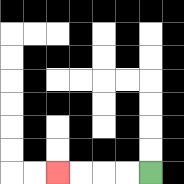{'start': '[6, 7]', 'end': '[2, 7]', 'path_directions': 'L,L,L,L', 'path_coordinates': '[[6, 7], [5, 7], [4, 7], [3, 7], [2, 7]]'}